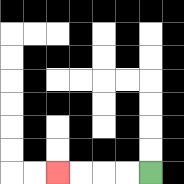{'start': '[6, 7]', 'end': '[2, 7]', 'path_directions': 'L,L,L,L', 'path_coordinates': '[[6, 7], [5, 7], [4, 7], [3, 7], [2, 7]]'}